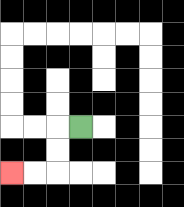{'start': '[3, 5]', 'end': '[0, 7]', 'path_directions': 'L,D,D,L,L', 'path_coordinates': '[[3, 5], [2, 5], [2, 6], [2, 7], [1, 7], [0, 7]]'}